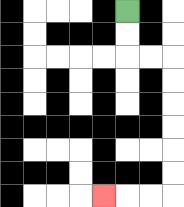{'start': '[5, 0]', 'end': '[4, 8]', 'path_directions': 'D,D,R,R,D,D,D,D,D,D,L,L,L', 'path_coordinates': '[[5, 0], [5, 1], [5, 2], [6, 2], [7, 2], [7, 3], [7, 4], [7, 5], [7, 6], [7, 7], [7, 8], [6, 8], [5, 8], [4, 8]]'}